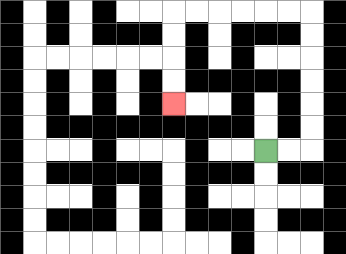{'start': '[11, 6]', 'end': '[7, 4]', 'path_directions': 'R,R,U,U,U,U,U,U,L,L,L,L,L,L,D,D,D,D', 'path_coordinates': '[[11, 6], [12, 6], [13, 6], [13, 5], [13, 4], [13, 3], [13, 2], [13, 1], [13, 0], [12, 0], [11, 0], [10, 0], [9, 0], [8, 0], [7, 0], [7, 1], [7, 2], [7, 3], [7, 4]]'}